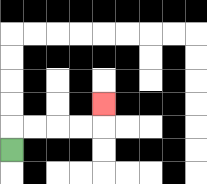{'start': '[0, 6]', 'end': '[4, 4]', 'path_directions': 'U,R,R,R,R,U', 'path_coordinates': '[[0, 6], [0, 5], [1, 5], [2, 5], [3, 5], [4, 5], [4, 4]]'}